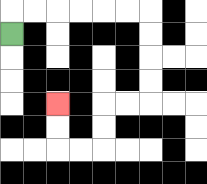{'start': '[0, 1]', 'end': '[2, 4]', 'path_directions': 'U,R,R,R,R,R,R,D,D,D,D,L,L,D,D,L,L,U,U', 'path_coordinates': '[[0, 1], [0, 0], [1, 0], [2, 0], [3, 0], [4, 0], [5, 0], [6, 0], [6, 1], [6, 2], [6, 3], [6, 4], [5, 4], [4, 4], [4, 5], [4, 6], [3, 6], [2, 6], [2, 5], [2, 4]]'}